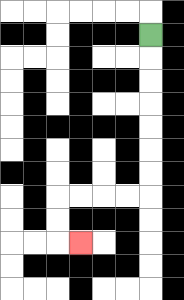{'start': '[6, 1]', 'end': '[3, 10]', 'path_directions': 'D,D,D,D,D,D,D,L,L,L,L,D,D,R', 'path_coordinates': '[[6, 1], [6, 2], [6, 3], [6, 4], [6, 5], [6, 6], [6, 7], [6, 8], [5, 8], [4, 8], [3, 8], [2, 8], [2, 9], [2, 10], [3, 10]]'}